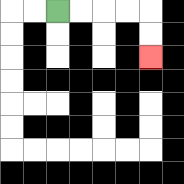{'start': '[2, 0]', 'end': '[6, 2]', 'path_directions': 'R,R,R,R,D,D', 'path_coordinates': '[[2, 0], [3, 0], [4, 0], [5, 0], [6, 0], [6, 1], [6, 2]]'}